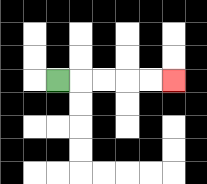{'start': '[2, 3]', 'end': '[7, 3]', 'path_directions': 'R,R,R,R,R', 'path_coordinates': '[[2, 3], [3, 3], [4, 3], [5, 3], [6, 3], [7, 3]]'}